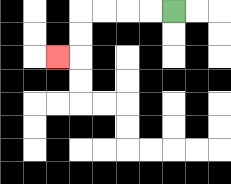{'start': '[7, 0]', 'end': '[2, 2]', 'path_directions': 'L,L,L,L,D,D,L', 'path_coordinates': '[[7, 0], [6, 0], [5, 0], [4, 0], [3, 0], [3, 1], [3, 2], [2, 2]]'}